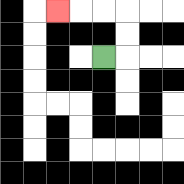{'start': '[4, 2]', 'end': '[2, 0]', 'path_directions': 'R,U,U,L,L,L', 'path_coordinates': '[[4, 2], [5, 2], [5, 1], [5, 0], [4, 0], [3, 0], [2, 0]]'}